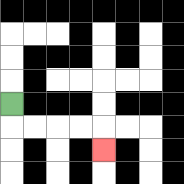{'start': '[0, 4]', 'end': '[4, 6]', 'path_directions': 'D,R,R,R,R,D', 'path_coordinates': '[[0, 4], [0, 5], [1, 5], [2, 5], [3, 5], [4, 5], [4, 6]]'}